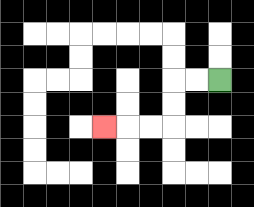{'start': '[9, 3]', 'end': '[4, 5]', 'path_directions': 'L,L,D,D,L,L,L', 'path_coordinates': '[[9, 3], [8, 3], [7, 3], [7, 4], [7, 5], [6, 5], [5, 5], [4, 5]]'}